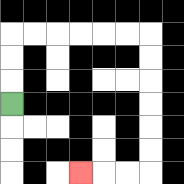{'start': '[0, 4]', 'end': '[3, 7]', 'path_directions': 'U,U,U,R,R,R,R,R,R,D,D,D,D,D,D,L,L,L', 'path_coordinates': '[[0, 4], [0, 3], [0, 2], [0, 1], [1, 1], [2, 1], [3, 1], [4, 1], [5, 1], [6, 1], [6, 2], [6, 3], [6, 4], [6, 5], [6, 6], [6, 7], [5, 7], [4, 7], [3, 7]]'}